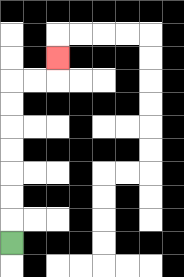{'start': '[0, 10]', 'end': '[2, 2]', 'path_directions': 'U,U,U,U,U,U,U,R,R,U', 'path_coordinates': '[[0, 10], [0, 9], [0, 8], [0, 7], [0, 6], [0, 5], [0, 4], [0, 3], [1, 3], [2, 3], [2, 2]]'}